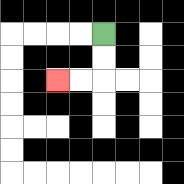{'start': '[4, 1]', 'end': '[2, 3]', 'path_directions': 'D,D,L,L', 'path_coordinates': '[[4, 1], [4, 2], [4, 3], [3, 3], [2, 3]]'}